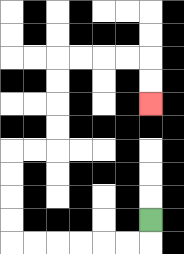{'start': '[6, 9]', 'end': '[6, 4]', 'path_directions': 'D,L,L,L,L,L,L,U,U,U,U,R,R,U,U,U,U,R,R,R,R,D,D', 'path_coordinates': '[[6, 9], [6, 10], [5, 10], [4, 10], [3, 10], [2, 10], [1, 10], [0, 10], [0, 9], [0, 8], [0, 7], [0, 6], [1, 6], [2, 6], [2, 5], [2, 4], [2, 3], [2, 2], [3, 2], [4, 2], [5, 2], [6, 2], [6, 3], [6, 4]]'}